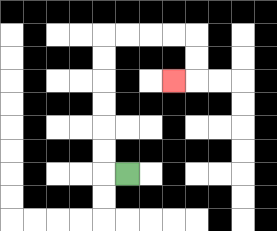{'start': '[5, 7]', 'end': '[7, 3]', 'path_directions': 'L,U,U,U,U,U,U,R,R,R,R,D,D,L', 'path_coordinates': '[[5, 7], [4, 7], [4, 6], [4, 5], [4, 4], [4, 3], [4, 2], [4, 1], [5, 1], [6, 1], [7, 1], [8, 1], [8, 2], [8, 3], [7, 3]]'}